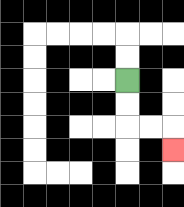{'start': '[5, 3]', 'end': '[7, 6]', 'path_directions': 'D,D,R,R,D', 'path_coordinates': '[[5, 3], [5, 4], [5, 5], [6, 5], [7, 5], [7, 6]]'}